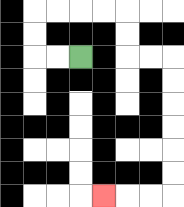{'start': '[3, 2]', 'end': '[4, 8]', 'path_directions': 'L,L,U,U,R,R,R,R,D,D,R,R,D,D,D,D,D,D,L,L,L', 'path_coordinates': '[[3, 2], [2, 2], [1, 2], [1, 1], [1, 0], [2, 0], [3, 0], [4, 0], [5, 0], [5, 1], [5, 2], [6, 2], [7, 2], [7, 3], [7, 4], [7, 5], [7, 6], [7, 7], [7, 8], [6, 8], [5, 8], [4, 8]]'}